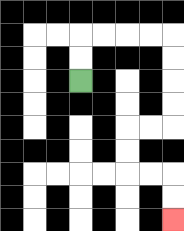{'start': '[3, 3]', 'end': '[7, 9]', 'path_directions': 'U,U,R,R,R,R,D,D,D,D,L,L,D,D,R,R,D,D', 'path_coordinates': '[[3, 3], [3, 2], [3, 1], [4, 1], [5, 1], [6, 1], [7, 1], [7, 2], [7, 3], [7, 4], [7, 5], [6, 5], [5, 5], [5, 6], [5, 7], [6, 7], [7, 7], [7, 8], [7, 9]]'}